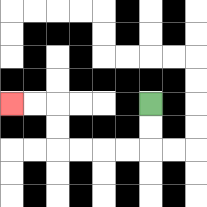{'start': '[6, 4]', 'end': '[0, 4]', 'path_directions': 'D,D,L,L,L,L,U,U,L,L', 'path_coordinates': '[[6, 4], [6, 5], [6, 6], [5, 6], [4, 6], [3, 6], [2, 6], [2, 5], [2, 4], [1, 4], [0, 4]]'}